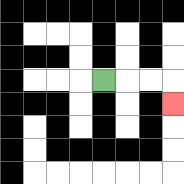{'start': '[4, 3]', 'end': '[7, 4]', 'path_directions': 'R,R,R,D', 'path_coordinates': '[[4, 3], [5, 3], [6, 3], [7, 3], [7, 4]]'}